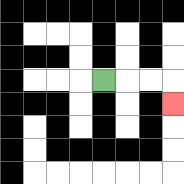{'start': '[4, 3]', 'end': '[7, 4]', 'path_directions': 'R,R,R,D', 'path_coordinates': '[[4, 3], [5, 3], [6, 3], [7, 3], [7, 4]]'}